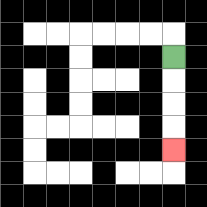{'start': '[7, 2]', 'end': '[7, 6]', 'path_directions': 'D,D,D,D', 'path_coordinates': '[[7, 2], [7, 3], [7, 4], [7, 5], [7, 6]]'}